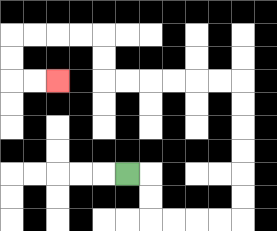{'start': '[5, 7]', 'end': '[2, 3]', 'path_directions': 'R,D,D,R,R,R,R,U,U,U,U,U,U,L,L,L,L,L,L,U,U,L,L,L,L,D,D,R,R', 'path_coordinates': '[[5, 7], [6, 7], [6, 8], [6, 9], [7, 9], [8, 9], [9, 9], [10, 9], [10, 8], [10, 7], [10, 6], [10, 5], [10, 4], [10, 3], [9, 3], [8, 3], [7, 3], [6, 3], [5, 3], [4, 3], [4, 2], [4, 1], [3, 1], [2, 1], [1, 1], [0, 1], [0, 2], [0, 3], [1, 3], [2, 3]]'}